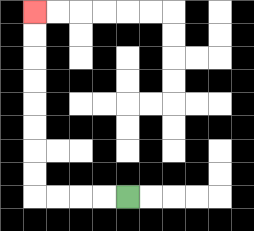{'start': '[5, 8]', 'end': '[1, 0]', 'path_directions': 'L,L,L,L,U,U,U,U,U,U,U,U', 'path_coordinates': '[[5, 8], [4, 8], [3, 8], [2, 8], [1, 8], [1, 7], [1, 6], [1, 5], [1, 4], [1, 3], [1, 2], [1, 1], [1, 0]]'}